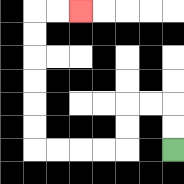{'start': '[7, 6]', 'end': '[3, 0]', 'path_directions': 'U,U,L,L,D,D,L,L,L,L,U,U,U,U,U,U,R,R', 'path_coordinates': '[[7, 6], [7, 5], [7, 4], [6, 4], [5, 4], [5, 5], [5, 6], [4, 6], [3, 6], [2, 6], [1, 6], [1, 5], [1, 4], [1, 3], [1, 2], [1, 1], [1, 0], [2, 0], [3, 0]]'}